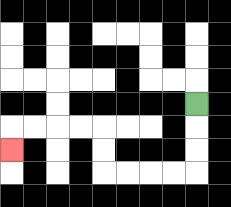{'start': '[8, 4]', 'end': '[0, 6]', 'path_directions': 'D,D,D,L,L,L,L,U,U,L,L,L,L,D', 'path_coordinates': '[[8, 4], [8, 5], [8, 6], [8, 7], [7, 7], [6, 7], [5, 7], [4, 7], [4, 6], [4, 5], [3, 5], [2, 5], [1, 5], [0, 5], [0, 6]]'}